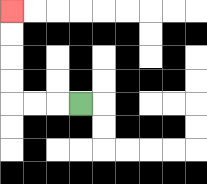{'start': '[3, 4]', 'end': '[0, 0]', 'path_directions': 'L,L,L,U,U,U,U', 'path_coordinates': '[[3, 4], [2, 4], [1, 4], [0, 4], [0, 3], [0, 2], [0, 1], [0, 0]]'}